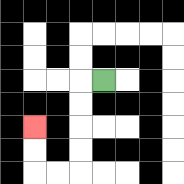{'start': '[4, 3]', 'end': '[1, 5]', 'path_directions': 'L,D,D,D,D,L,L,U,U', 'path_coordinates': '[[4, 3], [3, 3], [3, 4], [3, 5], [3, 6], [3, 7], [2, 7], [1, 7], [1, 6], [1, 5]]'}